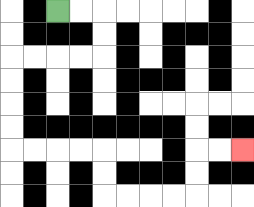{'start': '[2, 0]', 'end': '[10, 6]', 'path_directions': 'R,R,D,D,L,L,L,L,D,D,D,D,R,R,R,R,D,D,R,R,R,R,U,U,R,R', 'path_coordinates': '[[2, 0], [3, 0], [4, 0], [4, 1], [4, 2], [3, 2], [2, 2], [1, 2], [0, 2], [0, 3], [0, 4], [0, 5], [0, 6], [1, 6], [2, 6], [3, 6], [4, 6], [4, 7], [4, 8], [5, 8], [6, 8], [7, 8], [8, 8], [8, 7], [8, 6], [9, 6], [10, 6]]'}